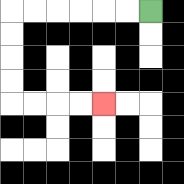{'start': '[6, 0]', 'end': '[4, 4]', 'path_directions': 'L,L,L,L,L,L,D,D,D,D,R,R,R,R', 'path_coordinates': '[[6, 0], [5, 0], [4, 0], [3, 0], [2, 0], [1, 0], [0, 0], [0, 1], [0, 2], [0, 3], [0, 4], [1, 4], [2, 4], [3, 4], [4, 4]]'}